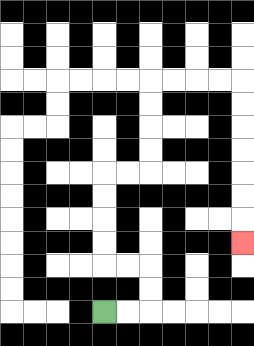{'start': '[4, 13]', 'end': '[10, 10]', 'path_directions': 'R,R,U,U,L,L,U,U,U,U,R,R,U,U,U,U,R,R,R,R,D,D,D,D,D,D,D', 'path_coordinates': '[[4, 13], [5, 13], [6, 13], [6, 12], [6, 11], [5, 11], [4, 11], [4, 10], [4, 9], [4, 8], [4, 7], [5, 7], [6, 7], [6, 6], [6, 5], [6, 4], [6, 3], [7, 3], [8, 3], [9, 3], [10, 3], [10, 4], [10, 5], [10, 6], [10, 7], [10, 8], [10, 9], [10, 10]]'}